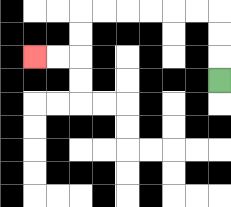{'start': '[9, 3]', 'end': '[1, 2]', 'path_directions': 'U,U,U,L,L,L,L,L,L,D,D,L,L', 'path_coordinates': '[[9, 3], [9, 2], [9, 1], [9, 0], [8, 0], [7, 0], [6, 0], [5, 0], [4, 0], [3, 0], [3, 1], [3, 2], [2, 2], [1, 2]]'}